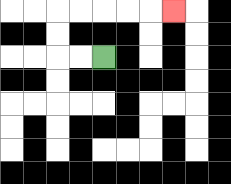{'start': '[4, 2]', 'end': '[7, 0]', 'path_directions': 'L,L,U,U,R,R,R,R,R', 'path_coordinates': '[[4, 2], [3, 2], [2, 2], [2, 1], [2, 0], [3, 0], [4, 0], [5, 0], [6, 0], [7, 0]]'}